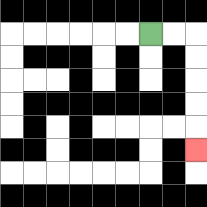{'start': '[6, 1]', 'end': '[8, 6]', 'path_directions': 'R,R,D,D,D,D,D', 'path_coordinates': '[[6, 1], [7, 1], [8, 1], [8, 2], [8, 3], [8, 4], [8, 5], [8, 6]]'}